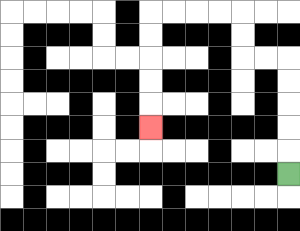{'start': '[12, 7]', 'end': '[6, 5]', 'path_directions': 'U,U,U,U,U,L,L,U,U,L,L,L,L,D,D,D,D,D', 'path_coordinates': '[[12, 7], [12, 6], [12, 5], [12, 4], [12, 3], [12, 2], [11, 2], [10, 2], [10, 1], [10, 0], [9, 0], [8, 0], [7, 0], [6, 0], [6, 1], [6, 2], [6, 3], [6, 4], [6, 5]]'}